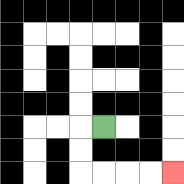{'start': '[4, 5]', 'end': '[7, 7]', 'path_directions': 'L,D,D,R,R,R,R', 'path_coordinates': '[[4, 5], [3, 5], [3, 6], [3, 7], [4, 7], [5, 7], [6, 7], [7, 7]]'}